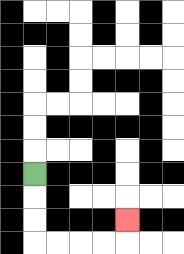{'start': '[1, 7]', 'end': '[5, 9]', 'path_directions': 'D,D,D,R,R,R,R,U', 'path_coordinates': '[[1, 7], [1, 8], [1, 9], [1, 10], [2, 10], [3, 10], [4, 10], [5, 10], [5, 9]]'}